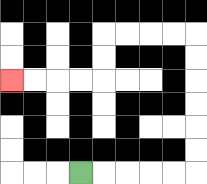{'start': '[3, 7]', 'end': '[0, 3]', 'path_directions': 'R,R,R,R,R,U,U,U,U,U,U,L,L,L,L,D,D,L,L,L,L', 'path_coordinates': '[[3, 7], [4, 7], [5, 7], [6, 7], [7, 7], [8, 7], [8, 6], [8, 5], [8, 4], [8, 3], [8, 2], [8, 1], [7, 1], [6, 1], [5, 1], [4, 1], [4, 2], [4, 3], [3, 3], [2, 3], [1, 3], [0, 3]]'}